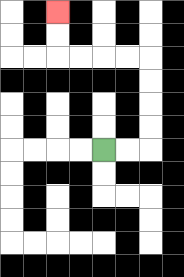{'start': '[4, 6]', 'end': '[2, 0]', 'path_directions': 'R,R,U,U,U,U,L,L,L,L,U,U', 'path_coordinates': '[[4, 6], [5, 6], [6, 6], [6, 5], [6, 4], [6, 3], [6, 2], [5, 2], [4, 2], [3, 2], [2, 2], [2, 1], [2, 0]]'}